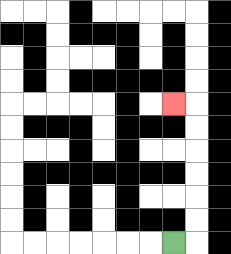{'start': '[7, 10]', 'end': '[7, 4]', 'path_directions': 'R,U,U,U,U,U,U,L', 'path_coordinates': '[[7, 10], [8, 10], [8, 9], [8, 8], [8, 7], [8, 6], [8, 5], [8, 4], [7, 4]]'}